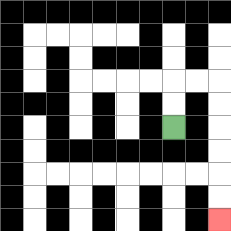{'start': '[7, 5]', 'end': '[9, 9]', 'path_directions': 'U,U,R,R,D,D,D,D,D,D', 'path_coordinates': '[[7, 5], [7, 4], [7, 3], [8, 3], [9, 3], [9, 4], [9, 5], [9, 6], [9, 7], [9, 8], [9, 9]]'}